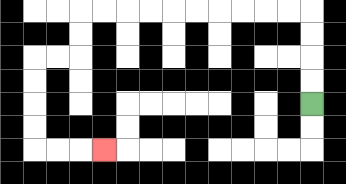{'start': '[13, 4]', 'end': '[4, 6]', 'path_directions': 'U,U,U,U,L,L,L,L,L,L,L,L,L,L,D,D,L,L,D,D,D,D,R,R,R', 'path_coordinates': '[[13, 4], [13, 3], [13, 2], [13, 1], [13, 0], [12, 0], [11, 0], [10, 0], [9, 0], [8, 0], [7, 0], [6, 0], [5, 0], [4, 0], [3, 0], [3, 1], [3, 2], [2, 2], [1, 2], [1, 3], [1, 4], [1, 5], [1, 6], [2, 6], [3, 6], [4, 6]]'}